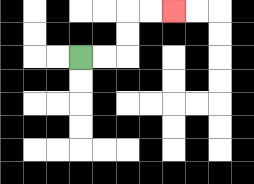{'start': '[3, 2]', 'end': '[7, 0]', 'path_directions': 'R,R,U,U,R,R', 'path_coordinates': '[[3, 2], [4, 2], [5, 2], [5, 1], [5, 0], [6, 0], [7, 0]]'}